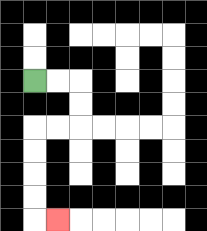{'start': '[1, 3]', 'end': '[2, 9]', 'path_directions': 'R,R,D,D,L,L,D,D,D,D,R', 'path_coordinates': '[[1, 3], [2, 3], [3, 3], [3, 4], [3, 5], [2, 5], [1, 5], [1, 6], [1, 7], [1, 8], [1, 9], [2, 9]]'}